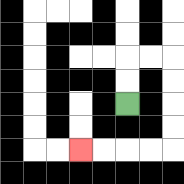{'start': '[5, 4]', 'end': '[3, 6]', 'path_directions': 'U,U,R,R,D,D,D,D,L,L,L,L', 'path_coordinates': '[[5, 4], [5, 3], [5, 2], [6, 2], [7, 2], [7, 3], [7, 4], [7, 5], [7, 6], [6, 6], [5, 6], [4, 6], [3, 6]]'}